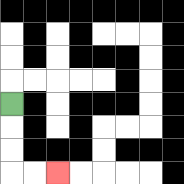{'start': '[0, 4]', 'end': '[2, 7]', 'path_directions': 'D,D,D,R,R', 'path_coordinates': '[[0, 4], [0, 5], [0, 6], [0, 7], [1, 7], [2, 7]]'}